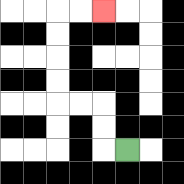{'start': '[5, 6]', 'end': '[4, 0]', 'path_directions': 'L,U,U,L,L,U,U,U,U,R,R', 'path_coordinates': '[[5, 6], [4, 6], [4, 5], [4, 4], [3, 4], [2, 4], [2, 3], [2, 2], [2, 1], [2, 0], [3, 0], [4, 0]]'}